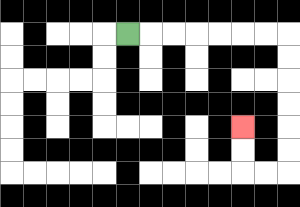{'start': '[5, 1]', 'end': '[10, 5]', 'path_directions': 'R,R,R,R,R,R,R,D,D,D,D,D,D,L,L,U,U', 'path_coordinates': '[[5, 1], [6, 1], [7, 1], [8, 1], [9, 1], [10, 1], [11, 1], [12, 1], [12, 2], [12, 3], [12, 4], [12, 5], [12, 6], [12, 7], [11, 7], [10, 7], [10, 6], [10, 5]]'}